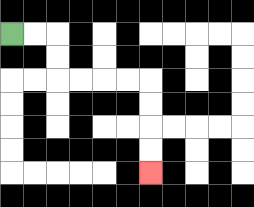{'start': '[0, 1]', 'end': '[6, 7]', 'path_directions': 'R,R,D,D,R,R,R,R,D,D,D,D', 'path_coordinates': '[[0, 1], [1, 1], [2, 1], [2, 2], [2, 3], [3, 3], [4, 3], [5, 3], [6, 3], [6, 4], [6, 5], [6, 6], [6, 7]]'}